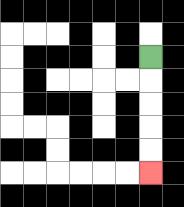{'start': '[6, 2]', 'end': '[6, 7]', 'path_directions': 'D,D,D,D,D', 'path_coordinates': '[[6, 2], [6, 3], [6, 4], [6, 5], [6, 6], [6, 7]]'}